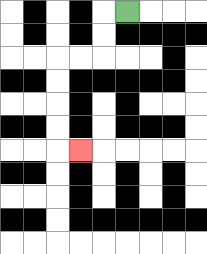{'start': '[5, 0]', 'end': '[3, 6]', 'path_directions': 'L,D,D,L,L,D,D,D,D,R', 'path_coordinates': '[[5, 0], [4, 0], [4, 1], [4, 2], [3, 2], [2, 2], [2, 3], [2, 4], [2, 5], [2, 6], [3, 6]]'}